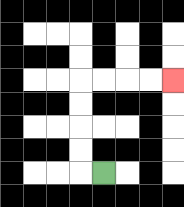{'start': '[4, 7]', 'end': '[7, 3]', 'path_directions': 'L,U,U,U,U,R,R,R,R', 'path_coordinates': '[[4, 7], [3, 7], [3, 6], [3, 5], [3, 4], [3, 3], [4, 3], [5, 3], [6, 3], [7, 3]]'}